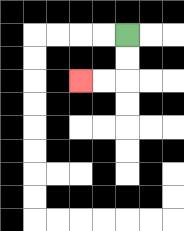{'start': '[5, 1]', 'end': '[3, 3]', 'path_directions': 'D,D,L,L', 'path_coordinates': '[[5, 1], [5, 2], [5, 3], [4, 3], [3, 3]]'}